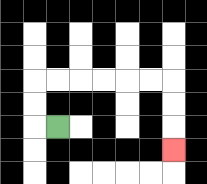{'start': '[2, 5]', 'end': '[7, 6]', 'path_directions': 'L,U,U,R,R,R,R,R,R,D,D,D', 'path_coordinates': '[[2, 5], [1, 5], [1, 4], [1, 3], [2, 3], [3, 3], [4, 3], [5, 3], [6, 3], [7, 3], [7, 4], [7, 5], [7, 6]]'}